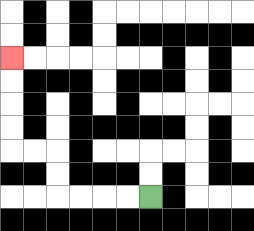{'start': '[6, 8]', 'end': '[0, 2]', 'path_directions': 'L,L,L,L,U,U,L,L,U,U,U,U', 'path_coordinates': '[[6, 8], [5, 8], [4, 8], [3, 8], [2, 8], [2, 7], [2, 6], [1, 6], [0, 6], [0, 5], [0, 4], [0, 3], [0, 2]]'}